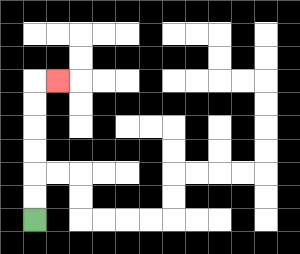{'start': '[1, 9]', 'end': '[2, 3]', 'path_directions': 'U,U,U,U,U,U,R', 'path_coordinates': '[[1, 9], [1, 8], [1, 7], [1, 6], [1, 5], [1, 4], [1, 3], [2, 3]]'}